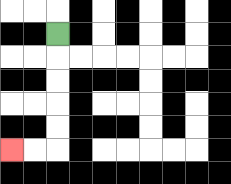{'start': '[2, 1]', 'end': '[0, 6]', 'path_directions': 'D,D,D,D,D,L,L', 'path_coordinates': '[[2, 1], [2, 2], [2, 3], [2, 4], [2, 5], [2, 6], [1, 6], [0, 6]]'}